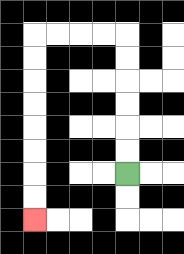{'start': '[5, 7]', 'end': '[1, 9]', 'path_directions': 'U,U,U,U,U,U,L,L,L,L,D,D,D,D,D,D,D,D', 'path_coordinates': '[[5, 7], [5, 6], [5, 5], [5, 4], [5, 3], [5, 2], [5, 1], [4, 1], [3, 1], [2, 1], [1, 1], [1, 2], [1, 3], [1, 4], [1, 5], [1, 6], [1, 7], [1, 8], [1, 9]]'}